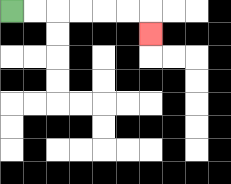{'start': '[0, 0]', 'end': '[6, 1]', 'path_directions': 'R,R,R,R,R,R,D', 'path_coordinates': '[[0, 0], [1, 0], [2, 0], [3, 0], [4, 0], [5, 0], [6, 0], [6, 1]]'}